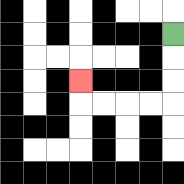{'start': '[7, 1]', 'end': '[3, 3]', 'path_directions': 'D,D,D,L,L,L,L,U', 'path_coordinates': '[[7, 1], [7, 2], [7, 3], [7, 4], [6, 4], [5, 4], [4, 4], [3, 4], [3, 3]]'}